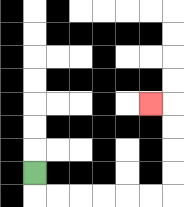{'start': '[1, 7]', 'end': '[6, 4]', 'path_directions': 'D,R,R,R,R,R,R,U,U,U,U,L', 'path_coordinates': '[[1, 7], [1, 8], [2, 8], [3, 8], [4, 8], [5, 8], [6, 8], [7, 8], [7, 7], [7, 6], [7, 5], [7, 4], [6, 4]]'}